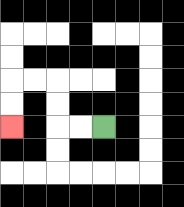{'start': '[4, 5]', 'end': '[0, 5]', 'path_directions': 'L,L,U,U,L,L,D,D', 'path_coordinates': '[[4, 5], [3, 5], [2, 5], [2, 4], [2, 3], [1, 3], [0, 3], [0, 4], [0, 5]]'}